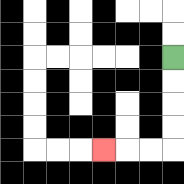{'start': '[7, 2]', 'end': '[4, 6]', 'path_directions': 'D,D,D,D,L,L,L', 'path_coordinates': '[[7, 2], [7, 3], [7, 4], [7, 5], [7, 6], [6, 6], [5, 6], [4, 6]]'}